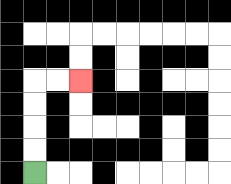{'start': '[1, 7]', 'end': '[3, 3]', 'path_directions': 'U,U,U,U,R,R', 'path_coordinates': '[[1, 7], [1, 6], [1, 5], [1, 4], [1, 3], [2, 3], [3, 3]]'}